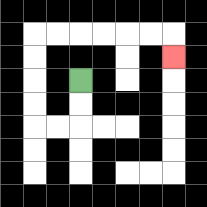{'start': '[3, 3]', 'end': '[7, 2]', 'path_directions': 'D,D,L,L,U,U,U,U,R,R,R,R,R,R,D', 'path_coordinates': '[[3, 3], [3, 4], [3, 5], [2, 5], [1, 5], [1, 4], [1, 3], [1, 2], [1, 1], [2, 1], [3, 1], [4, 1], [5, 1], [6, 1], [7, 1], [7, 2]]'}